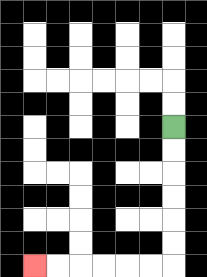{'start': '[7, 5]', 'end': '[1, 11]', 'path_directions': 'D,D,D,D,D,D,L,L,L,L,L,L', 'path_coordinates': '[[7, 5], [7, 6], [7, 7], [7, 8], [7, 9], [7, 10], [7, 11], [6, 11], [5, 11], [4, 11], [3, 11], [2, 11], [1, 11]]'}